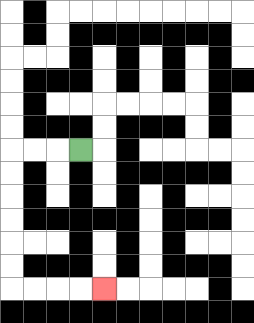{'start': '[3, 6]', 'end': '[4, 12]', 'path_directions': 'L,L,L,D,D,D,D,D,D,R,R,R,R', 'path_coordinates': '[[3, 6], [2, 6], [1, 6], [0, 6], [0, 7], [0, 8], [0, 9], [0, 10], [0, 11], [0, 12], [1, 12], [2, 12], [3, 12], [4, 12]]'}